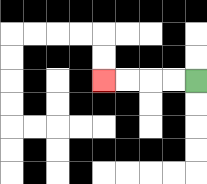{'start': '[8, 3]', 'end': '[4, 3]', 'path_directions': 'L,L,L,L', 'path_coordinates': '[[8, 3], [7, 3], [6, 3], [5, 3], [4, 3]]'}